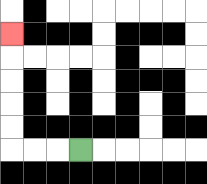{'start': '[3, 6]', 'end': '[0, 1]', 'path_directions': 'L,L,L,U,U,U,U,U', 'path_coordinates': '[[3, 6], [2, 6], [1, 6], [0, 6], [0, 5], [0, 4], [0, 3], [0, 2], [0, 1]]'}